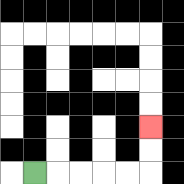{'start': '[1, 7]', 'end': '[6, 5]', 'path_directions': 'R,R,R,R,R,U,U', 'path_coordinates': '[[1, 7], [2, 7], [3, 7], [4, 7], [5, 7], [6, 7], [6, 6], [6, 5]]'}